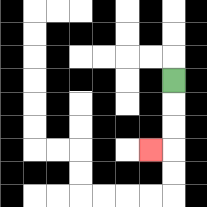{'start': '[7, 3]', 'end': '[6, 6]', 'path_directions': 'D,D,D,L', 'path_coordinates': '[[7, 3], [7, 4], [7, 5], [7, 6], [6, 6]]'}